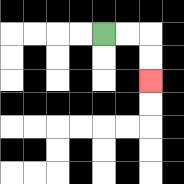{'start': '[4, 1]', 'end': '[6, 3]', 'path_directions': 'R,R,D,D', 'path_coordinates': '[[4, 1], [5, 1], [6, 1], [6, 2], [6, 3]]'}